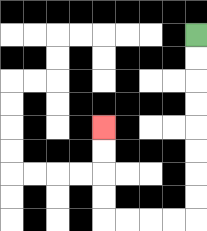{'start': '[8, 1]', 'end': '[4, 5]', 'path_directions': 'D,D,D,D,D,D,D,D,L,L,L,L,U,U,U,U', 'path_coordinates': '[[8, 1], [8, 2], [8, 3], [8, 4], [8, 5], [8, 6], [8, 7], [8, 8], [8, 9], [7, 9], [6, 9], [5, 9], [4, 9], [4, 8], [4, 7], [4, 6], [4, 5]]'}